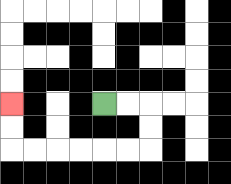{'start': '[4, 4]', 'end': '[0, 4]', 'path_directions': 'R,R,D,D,L,L,L,L,L,L,U,U', 'path_coordinates': '[[4, 4], [5, 4], [6, 4], [6, 5], [6, 6], [5, 6], [4, 6], [3, 6], [2, 6], [1, 6], [0, 6], [0, 5], [0, 4]]'}